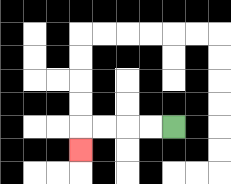{'start': '[7, 5]', 'end': '[3, 6]', 'path_directions': 'L,L,L,L,D', 'path_coordinates': '[[7, 5], [6, 5], [5, 5], [4, 5], [3, 5], [3, 6]]'}